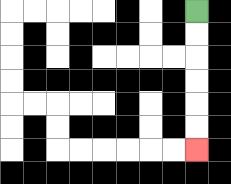{'start': '[8, 0]', 'end': '[8, 6]', 'path_directions': 'D,D,D,D,D,D', 'path_coordinates': '[[8, 0], [8, 1], [8, 2], [8, 3], [8, 4], [8, 5], [8, 6]]'}